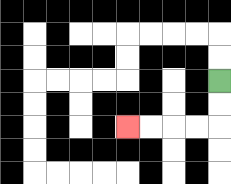{'start': '[9, 3]', 'end': '[5, 5]', 'path_directions': 'D,D,L,L,L,L', 'path_coordinates': '[[9, 3], [9, 4], [9, 5], [8, 5], [7, 5], [6, 5], [5, 5]]'}